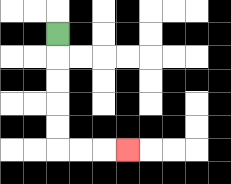{'start': '[2, 1]', 'end': '[5, 6]', 'path_directions': 'D,D,D,D,D,R,R,R', 'path_coordinates': '[[2, 1], [2, 2], [2, 3], [2, 4], [2, 5], [2, 6], [3, 6], [4, 6], [5, 6]]'}